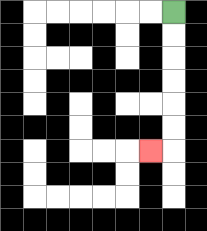{'start': '[7, 0]', 'end': '[6, 6]', 'path_directions': 'D,D,D,D,D,D,L', 'path_coordinates': '[[7, 0], [7, 1], [7, 2], [7, 3], [7, 4], [7, 5], [7, 6], [6, 6]]'}